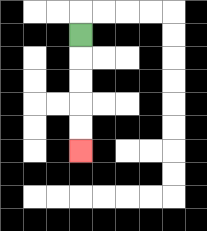{'start': '[3, 1]', 'end': '[3, 6]', 'path_directions': 'D,D,D,D,D', 'path_coordinates': '[[3, 1], [3, 2], [3, 3], [3, 4], [3, 5], [3, 6]]'}